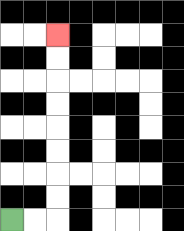{'start': '[0, 9]', 'end': '[2, 1]', 'path_directions': 'R,R,U,U,U,U,U,U,U,U', 'path_coordinates': '[[0, 9], [1, 9], [2, 9], [2, 8], [2, 7], [2, 6], [2, 5], [2, 4], [2, 3], [2, 2], [2, 1]]'}